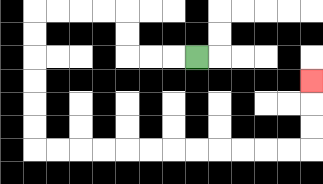{'start': '[8, 2]', 'end': '[13, 3]', 'path_directions': 'L,L,L,U,U,L,L,L,L,D,D,D,D,D,D,R,R,R,R,R,R,R,R,R,R,R,R,U,U,U', 'path_coordinates': '[[8, 2], [7, 2], [6, 2], [5, 2], [5, 1], [5, 0], [4, 0], [3, 0], [2, 0], [1, 0], [1, 1], [1, 2], [1, 3], [1, 4], [1, 5], [1, 6], [2, 6], [3, 6], [4, 6], [5, 6], [6, 6], [7, 6], [8, 6], [9, 6], [10, 6], [11, 6], [12, 6], [13, 6], [13, 5], [13, 4], [13, 3]]'}